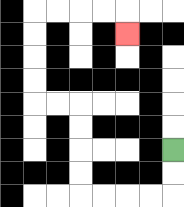{'start': '[7, 6]', 'end': '[5, 1]', 'path_directions': 'D,D,L,L,L,L,U,U,U,U,L,L,U,U,U,U,R,R,R,R,D', 'path_coordinates': '[[7, 6], [7, 7], [7, 8], [6, 8], [5, 8], [4, 8], [3, 8], [3, 7], [3, 6], [3, 5], [3, 4], [2, 4], [1, 4], [1, 3], [1, 2], [1, 1], [1, 0], [2, 0], [3, 0], [4, 0], [5, 0], [5, 1]]'}